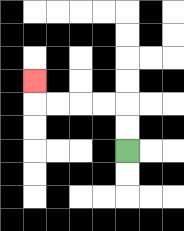{'start': '[5, 6]', 'end': '[1, 3]', 'path_directions': 'U,U,L,L,L,L,U', 'path_coordinates': '[[5, 6], [5, 5], [5, 4], [4, 4], [3, 4], [2, 4], [1, 4], [1, 3]]'}